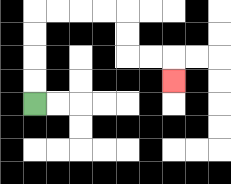{'start': '[1, 4]', 'end': '[7, 3]', 'path_directions': 'U,U,U,U,R,R,R,R,D,D,R,R,D', 'path_coordinates': '[[1, 4], [1, 3], [1, 2], [1, 1], [1, 0], [2, 0], [3, 0], [4, 0], [5, 0], [5, 1], [5, 2], [6, 2], [7, 2], [7, 3]]'}